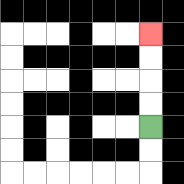{'start': '[6, 5]', 'end': '[6, 1]', 'path_directions': 'U,U,U,U', 'path_coordinates': '[[6, 5], [6, 4], [6, 3], [6, 2], [6, 1]]'}